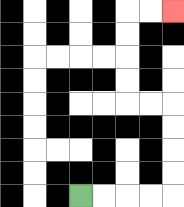{'start': '[3, 8]', 'end': '[7, 0]', 'path_directions': 'R,R,R,R,U,U,U,U,L,L,U,U,U,U,R,R', 'path_coordinates': '[[3, 8], [4, 8], [5, 8], [6, 8], [7, 8], [7, 7], [7, 6], [7, 5], [7, 4], [6, 4], [5, 4], [5, 3], [5, 2], [5, 1], [5, 0], [6, 0], [7, 0]]'}